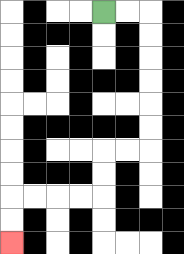{'start': '[4, 0]', 'end': '[0, 10]', 'path_directions': 'R,R,D,D,D,D,D,D,L,L,D,D,L,L,L,L,D,D', 'path_coordinates': '[[4, 0], [5, 0], [6, 0], [6, 1], [6, 2], [6, 3], [6, 4], [6, 5], [6, 6], [5, 6], [4, 6], [4, 7], [4, 8], [3, 8], [2, 8], [1, 8], [0, 8], [0, 9], [0, 10]]'}